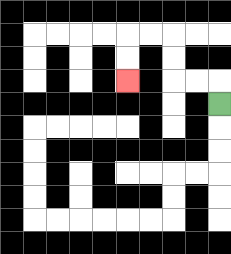{'start': '[9, 4]', 'end': '[5, 3]', 'path_directions': 'U,L,L,U,U,L,L,D,D', 'path_coordinates': '[[9, 4], [9, 3], [8, 3], [7, 3], [7, 2], [7, 1], [6, 1], [5, 1], [5, 2], [5, 3]]'}